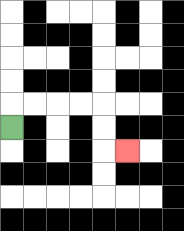{'start': '[0, 5]', 'end': '[5, 6]', 'path_directions': 'U,R,R,R,R,D,D,R', 'path_coordinates': '[[0, 5], [0, 4], [1, 4], [2, 4], [3, 4], [4, 4], [4, 5], [4, 6], [5, 6]]'}